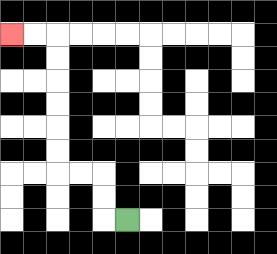{'start': '[5, 9]', 'end': '[0, 1]', 'path_directions': 'L,U,U,L,L,U,U,U,U,U,U,L,L', 'path_coordinates': '[[5, 9], [4, 9], [4, 8], [4, 7], [3, 7], [2, 7], [2, 6], [2, 5], [2, 4], [2, 3], [2, 2], [2, 1], [1, 1], [0, 1]]'}